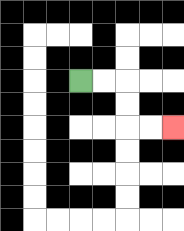{'start': '[3, 3]', 'end': '[7, 5]', 'path_directions': 'R,R,D,D,R,R', 'path_coordinates': '[[3, 3], [4, 3], [5, 3], [5, 4], [5, 5], [6, 5], [7, 5]]'}